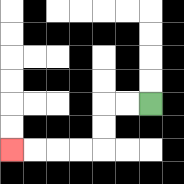{'start': '[6, 4]', 'end': '[0, 6]', 'path_directions': 'L,L,D,D,L,L,L,L', 'path_coordinates': '[[6, 4], [5, 4], [4, 4], [4, 5], [4, 6], [3, 6], [2, 6], [1, 6], [0, 6]]'}